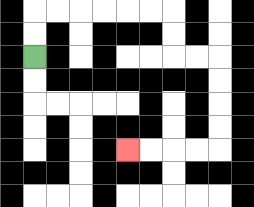{'start': '[1, 2]', 'end': '[5, 6]', 'path_directions': 'U,U,R,R,R,R,R,R,D,D,R,R,D,D,D,D,L,L,L,L', 'path_coordinates': '[[1, 2], [1, 1], [1, 0], [2, 0], [3, 0], [4, 0], [5, 0], [6, 0], [7, 0], [7, 1], [7, 2], [8, 2], [9, 2], [9, 3], [9, 4], [9, 5], [9, 6], [8, 6], [7, 6], [6, 6], [5, 6]]'}